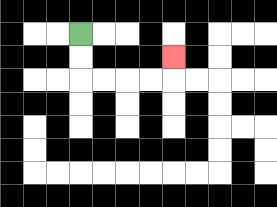{'start': '[3, 1]', 'end': '[7, 2]', 'path_directions': 'D,D,R,R,R,R,U', 'path_coordinates': '[[3, 1], [3, 2], [3, 3], [4, 3], [5, 3], [6, 3], [7, 3], [7, 2]]'}